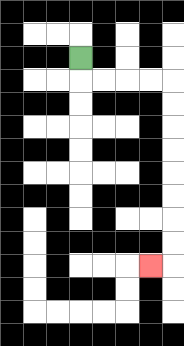{'start': '[3, 2]', 'end': '[6, 11]', 'path_directions': 'D,R,R,R,R,D,D,D,D,D,D,D,D,L', 'path_coordinates': '[[3, 2], [3, 3], [4, 3], [5, 3], [6, 3], [7, 3], [7, 4], [7, 5], [7, 6], [7, 7], [7, 8], [7, 9], [7, 10], [7, 11], [6, 11]]'}